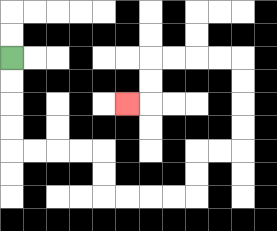{'start': '[0, 2]', 'end': '[5, 4]', 'path_directions': 'D,D,D,D,R,R,R,R,D,D,R,R,R,R,U,U,R,R,U,U,U,U,L,L,L,L,D,D,L', 'path_coordinates': '[[0, 2], [0, 3], [0, 4], [0, 5], [0, 6], [1, 6], [2, 6], [3, 6], [4, 6], [4, 7], [4, 8], [5, 8], [6, 8], [7, 8], [8, 8], [8, 7], [8, 6], [9, 6], [10, 6], [10, 5], [10, 4], [10, 3], [10, 2], [9, 2], [8, 2], [7, 2], [6, 2], [6, 3], [6, 4], [5, 4]]'}